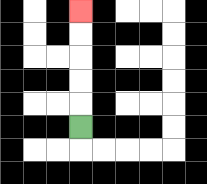{'start': '[3, 5]', 'end': '[3, 0]', 'path_directions': 'U,U,U,U,U', 'path_coordinates': '[[3, 5], [3, 4], [3, 3], [3, 2], [3, 1], [3, 0]]'}